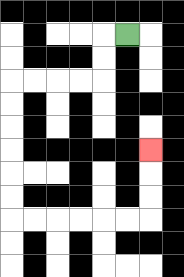{'start': '[5, 1]', 'end': '[6, 6]', 'path_directions': 'L,D,D,L,L,L,L,D,D,D,D,D,D,R,R,R,R,R,R,U,U,U', 'path_coordinates': '[[5, 1], [4, 1], [4, 2], [4, 3], [3, 3], [2, 3], [1, 3], [0, 3], [0, 4], [0, 5], [0, 6], [0, 7], [0, 8], [0, 9], [1, 9], [2, 9], [3, 9], [4, 9], [5, 9], [6, 9], [6, 8], [6, 7], [6, 6]]'}